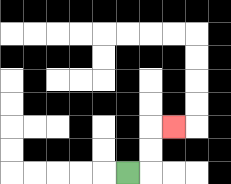{'start': '[5, 7]', 'end': '[7, 5]', 'path_directions': 'R,U,U,R', 'path_coordinates': '[[5, 7], [6, 7], [6, 6], [6, 5], [7, 5]]'}